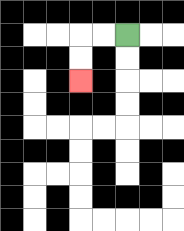{'start': '[5, 1]', 'end': '[3, 3]', 'path_directions': 'L,L,D,D', 'path_coordinates': '[[5, 1], [4, 1], [3, 1], [3, 2], [3, 3]]'}